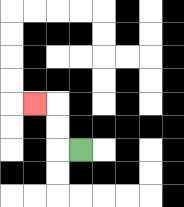{'start': '[3, 6]', 'end': '[1, 4]', 'path_directions': 'L,U,U,L', 'path_coordinates': '[[3, 6], [2, 6], [2, 5], [2, 4], [1, 4]]'}